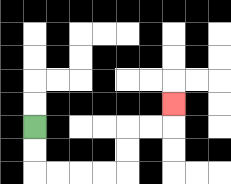{'start': '[1, 5]', 'end': '[7, 4]', 'path_directions': 'D,D,R,R,R,R,U,U,R,R,U', 'path_coordinates': '[[1, 5], [1, 6], [1, 7], [2, 7], [3, 7], [4, 7], [5, 7], [5, 6], [5, 5], [6, 5], [7, 5], [7, 4]]'}